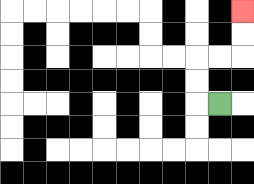{'start': '[9, 4]', 'end': '[10, 0]', 'path_directions': 'L,U,U,R,R,U,U', 'path_coordinates': '[[9, 4], [8, 4], [8, 3], [8, 2], [9, 2], [10, 2], [10, 1], [10, 0]]'}